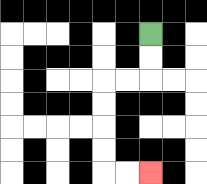{'start': '[6, 1]', 'end': '[6, 7]', 'path_directions': 'D,D,L,L,D,D,D,D,R,R', 'path_coordinates': '[[6, 1], [6, 2], [6, 3], [5, 3], [4, 3], [4, 4], [4, 5], [4, 6], [4, 7], [5, 7], [6, 7]]'}